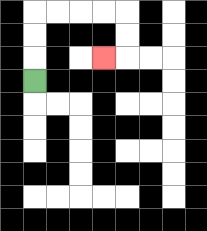{'start': '[1, 3]', 'end': '[4, 2]', 'path_directions': 'U,U,U,R,R,R,R,D,D,L', 'path_coordinates': '[[1, 3], [1, 2], [1, 1], [1, 0], [2, 0], [3, 0], [4, 0], [5, 0], [5, 1], [5, 2], [4, 2]]'}